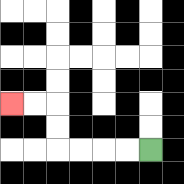{'start': '[6, 6]', 'end': '[0, 4]', 'path_directions': 'L,L,L,L,U,U,L,L', 'path_coordinates': '[[6, 6], [5, 6], [4, 6], [3, 6], [2, 6], [2, 5], [2, 4], [1, 4], [0, 4]]'}